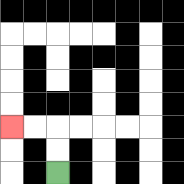{'start': '[2, 7]', 'end': '[0, 5]', 'path_directions': 'U,U,L,L', 'path_coordinates': '[[2, 7], [2, 6], [2, 5], [1, 5], [0, 5]]'}